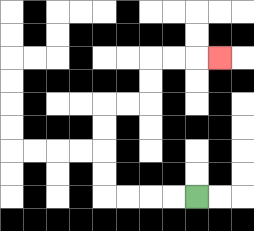{'start': '[8, 8]', 'end': '[9, 2]', 'path_directions': 'L,L,L,L,U,U,U,U,R,R,U,U,R,R,R', 'path_coordinates': '[[8, 8], [7, 8], [6, 8], [5, 8], [4, 8], [4, 7], [4, 6], [4, 5], [4, 4], [5, 4], [6, 4], [6, 3], [6, 2], [7, 2], [8, 2], [9, 2]]'}